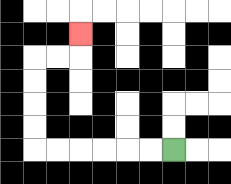{'start': '[7, 6]', 'end': '[3, 1]', 'path_directions': 'L,L,L,L,L,L,U,U,U,U,R,R,U', 'path_coordinates': '[[7, 6], [6, 6], [5, 6], [4, 6], [3, 6], [2, 6], [1, 6], [1, 5], [1, 4], [1, 3], [1, 2], [2, 2], [3, 2], [3, 1]]'}